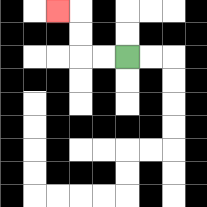{'start': '[5, 2]', 'end': '[2, 0]', 'path_directions': 'L,L,U,U,L', 'path_coordinates': '[[5, 2], [4, 2], [3, 2], [3, 1], [3, 0], [2, 0]]'}